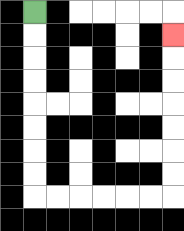{'start': '[1, 0]', 'end': '[7, 1]', 'path_directions': 'D,D,D,D,D,D,D,D,R,R,R,R,R,R,U,U,U,U,U,U,U', 'path_coordinates': '[[1, 0], [1, 1], [1, 2], [1, 3], [1, 4], [1, 5], [1, 6], [1, 7], [1, 8], [2, 8], [3, 8], [4, 8], [5, 8], [6, 8], [7, 8], [7, 7], [7, 6], [7, 5], [7, 4], [7, 3], [7, 2], [7, 1]]'}